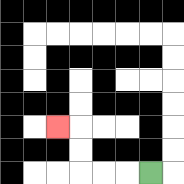{'start': '[6, 7]', 'end': '[2, 5]', 'path_directions': 'L,L,L,U,U,L', 'path_coordinates': '[[6, 7], [5, 7], [4, 7], [3, 7], [3, 6], [3, 5], [2, 5]]'}